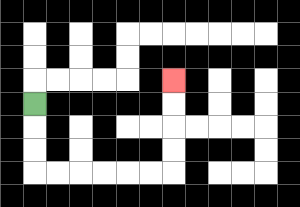{'start': '[1, 4]', 'end': '[7, 3]', 'path_directions': 'D,D,D,R,R,R,R,R,R,U,U,U,U', 'path_coordinates': '[[1, 4], [1, 5], [1, 6], [1, 7], [2, 7], [3, 7], [4, 7], [5, 7], [6, 7], [7, 7], [7, 6], [7, 5], [7, 4], [7, 3]]'}